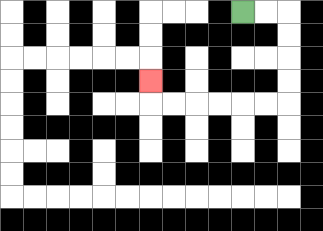{'start': '[10, 0]', 'end': '[6, 3]', 'path_directions': 'R,R,D,D,D,D,L,L,L,L,L,L,U', 'path_coordinates': '[[10, 0], [11, 0], [12, 0], [12, 1], [12, 2], [12, 3], [12, 4], [11, 4], [10, 4], [9, 4], [8, 4], [7, 4], [6, 4], [6, 3]]'}